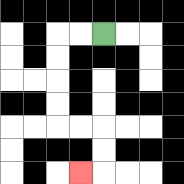{'start': '[4, 1]', 'end': '[3, 7]', 'path_directions': 'L,L,D,D,D,D,R,R,D,D,L', 'path_coordinates': '[[4, 1], [3, 1], [2, 1], [2, 2], [2, 3], [2, 4], [2, 5], [3, 5], [4, 5], [4, 6], [4, 7], [3, 7]]'}